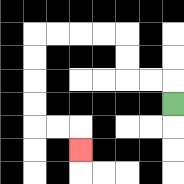{'start': '[7, 4]', 'end': '[3, 6]', 'path_directions': 'U,L,L,U,U,L,L,L,L,D,D,D,D,R,R,D', 'path_coordinates': '[[7, 4], [7, 3], [6, 3], [5, 3], [5, 2], [5, 1], [4, 1], [3, 1], [2, 1], [1, 1], [1, 2], [1, 3], [1, 4], [1, 5], [2, 5], [3, 5], [3, 6]]'}